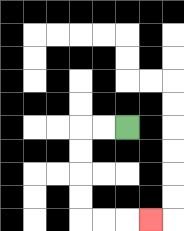{'start': '[5, 5]', 'end': '[6, 9]', 'path_directions': 'L,L,D,D,D,D,R,R,R', 'path_coordinates': '[[5, 5], [4, 5], [3, 5], [3, 6], [3, 7], [3, 8], [3, 9], [4, 9], [5, 9], [6, 9]]'}